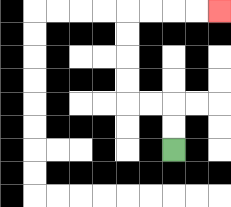{'start': '[7, 6]', 'end': '[9, 0]', 'path_directions': 'U,U,L,L,U,U,U,U,R,R,R,R', 'path_coordinates': '[[7, 6], [7, 5], [7, 4], [6, 4], [5, 4], [5, 3], [5, 2], [5, 1], [5, 0], [6, 0], [7, 0], [8, 0], [9, 0]]'}